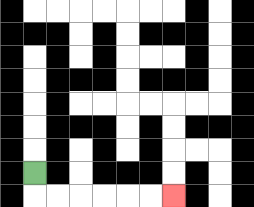{'start': '[1, 7]', 'end': '[7, 8]', 'path_directions': 'D,R,R,R,R,R,R', 'path_coordinates': '[[1, 7], [1, 8], [2, 8], [3, 8], [4, 8], [5, 8], [6, 8], [7, 8]]'}